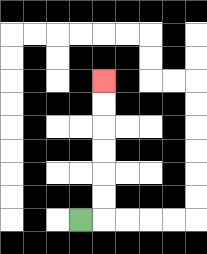{'start': '[3, 9]', 'end': '[4, 3]', 'path_directions': 'R,U,U,U,U,U,U', 'path_coordinates': '[[3, 9], [4, 9], [4, 8], [4, 7], [4, 6], [4, 5], [4, 4], [4, 3]]'}